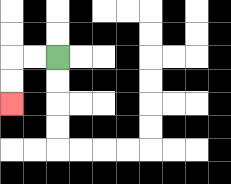{'start': '[2, 2]', 'end': '[0, 4]', 'path_directions': 'L,L,D,D', 'path_coordinates': '[[2, 2], [1, 2], [0, 2], [0, 3], [0, 4]]'}